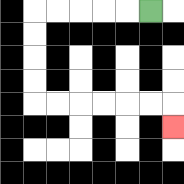{'start': '[6, 0]', 'end': '[7, 5]', 'path_directions': 'L,L,L,L,L,D,D,D,D,R,R,R,R,R,R,D', 'path_coordinates': '[[6, 0], [5, 0], [4, 0], [3, 0], [2, 0], [1, 0], [1, 1], [1, 2], [1, 3], [1, 4], [2, 4], [3, 4], [4, 4], [5, 4], [6, 4], [7, 4], [7, 5]]'}